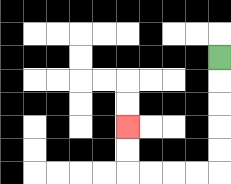{'start': '[9, 2]', 'end': '[5, 5]', 'path_directions': 'D,D,D,D,D,L,L,L,L,U,U', 'path_coordinates': '[[9, 2], [9, 3], [9, 4], [9, 5], [9, 6], [9, 7], [8, 7], [7, 7], [6, 7], [5, 7], [5, 6], [5, 5]]'}